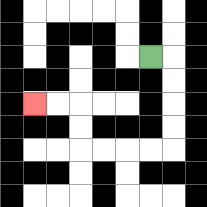{'start': '[6, 2]', 'end': '[1, 4]', 'path_directions': 'R,D,D,D,D,L,L,L,L,U,U,L,L', 'path_coordinates': '[[6, 2], [7, 2], [7, 3], [7, 4], [7, 5], [7, 6], [6, 6], [5, 6], [4, 6], [3, 6], [3, 5], [3, 4], [2, 4], [1, 4]]'}